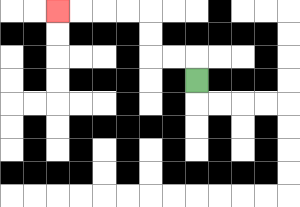{'start': '[8, 3]', 'end': '[2, 0]', 'path_directions': 'U,L,L,U,U,L,L,L,L', 'path_coordinates': '[[8, 3], [8, 2], [7, 2], [6, 2], [6, 1], [6, 0], [5, 0], [4, 0], [3, 0], [2, 0]]'}